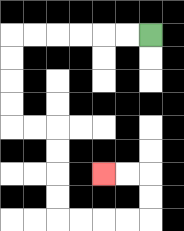{'start': '[6, 1]', 'end': '[4, 7]', 'path_directions': 'L,L,L,L,L,L,D,D,D,D,R,R,D,D,D,D,R,R,R,R,U,U,L,L', 'path_coordinates': '[[6, 1], [5, 1], [4, 1], [3, 1], [2, 1], [1, 1], [0, 1], [0, 2], [0, 3], [0, 4], [0, 5], [1, 5], [2, 5], [2, 6], [2, 7], [2, 8], [2, 9], [3, 9], [4, 9], [5, 9], [6, 9], [6, 8], [6, 7], [5, 7], [4, 7]]'}